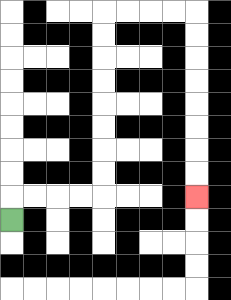{'start': '[0, 9]', 'end': '[8, 8]', 'path_directions': 'U,R,R,R,R,U,U,U,U,U,U,U,U,R,R,R,R,D,D,D,D,D,D,D,D', 'path_coordinates': '[[0, 9], [0, 8], [1, 8], [2, 8], [3, 8], [4, 8], [4, 7], [4, 6], [4, 5], [4, 4], [4, 3], [4, 2], [4, 1], [4, 0], [5, 0], [6, 0], [7, 0], [8, 0], [8, 1], [8, 2], [8, 3], [8, 4], [8, 5], [8, 6], [8, 7], [8, 8]]'}